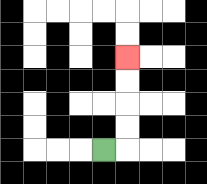{'start': '[4, 6]', 'end': '[5, 2]', 'path_directions': 'R,U,U,U,U', 'path_coordinates': '[[4, 6], [5, 6], [5, 5], [5, 4], [5, 3], [5, 2]]'}